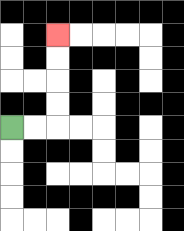{'start': '[0, 5]', 'end': '[2, 1]', 'path_directions': 'R,R,U,U,U,U', 'path_coordinates': '[[0, 5], [1, 5], [2, 5], [2, 4], [2, 3], [2, 2], [2, 1]]'}